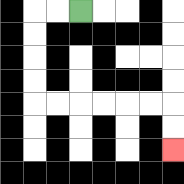{'start': '[3, 0]', 'end': '[7, 6]', 'path_directions': 'L,L,D,D,D,D,R,R,R,R,R,R,D,D', 'path_coordinates': '[[3, 0], [2, 0], [1, 0], [1, 1], [1, 2], [1, 3], [1, 4], [2, 4], [3, 4], [4, 4], [5, 4], [6, 4], [7, 4], [7, 5], [7, 6]]'}